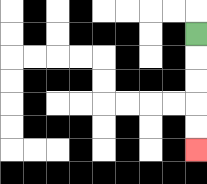{'start': '[8, 1]', 'end': '[8, 6]', 'path_directions': 'D,D,D,D,D', 'path_coordinates': '[[8, 1], [8, 2], [8, 3], [8, 4], [8, 5], [8, 6]]'}